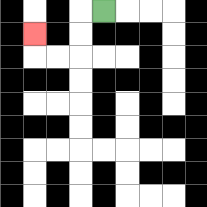{'start': '[4, 0]', 'end': '[1, 1]', 'path_directions': 'L,D,D,L,L,U', 'path_coordinates': '[[4, 0], [3, 0], [3, 1], [3, 2], [2, 2], [1, 2], [1, 1]]'}